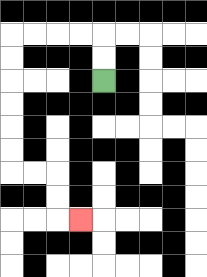{'start': '[4, 3]', 'end': '[3, 9]', 'path_directions': 'U,U,L,L,L,L,D,D,D,D,D,D,R,R,D,D,R', 'path_coordinates': '[[4, 3], [4, 2], [4, 1], [3, 1], [2, 1], [1, 1], [0, 1], [0, 2], [0, 3], [0, 4], [0, 5], [0, 6], [0, 7], [1, 7], [2, 7], [2, 8], [2, 9], [3, 9]]'}